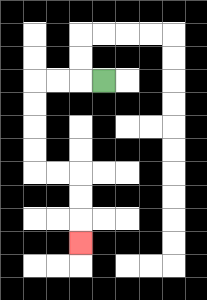{'start': '[4, 3]', 'end': '[3, 10]', 'path_directions': 'L,L,L,D,D,D,D,R,R,D,D,D', 'path_coordinates': '[[4, 3], [3, 3], [2, 3], [1, 3], [1, 4], [1, 5], [1, 6], [1, 7], [2, 7], [3, 7], [3, 8], [3, 9], [3, 10]]'}